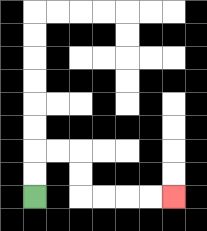{'start': '[1, 8]', 'end': '[7, 8]', 'path_directions': 'U,U,R,R,D,D,R,R,R,R', 'path_coordinates': '[[1, 8], [1, 7], [1, 6], [2, 6], [3, 6], [3, 7], [3, 8], [4, 8], [5, 8], [6, 8], [7, 8]]'}